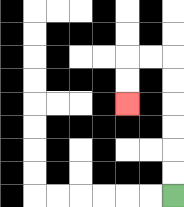{'start': '[7, 8]', 'end': '[5, 4]', 'path_directions': 'U,U,U,U,U,U,L,L,D,D', 'path_coordinates': '[[7, 8], [7, 7], [7, 6], [7, 5], [7, 4], [7, 3], [7, 2], [6, 2], [5, 2], [5, 3], [5, 4]]'}